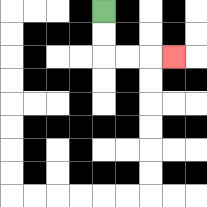{'start': '[4, 0]', 'end': '[7, 2]', 'path_directions': 'D,D,R,R,R', 'path_coordinates': '[[4, 0], [4, 1], [4, 2], [5, 2], [6, 2], [7, 2]]'}